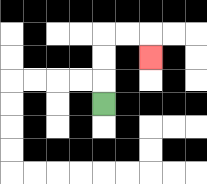{'start': '[4, 4]', 'end': '[6, 2]', 'path_directions': 'U,U,U,R,R,D', 'path_coordinates': '[[4, 4], [4, 3], [4, 2], [4, 1], [5, 1], [6, 1], [6, 2]]'}